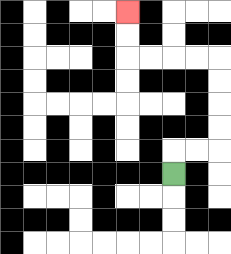{'start': '[7, 7]', 'end': '[5, 0]', 'path_directions': 'U,R,R,U,U,U,U,L,L,L,L,U,U', 'path_coordinates': '[[7, 7], [7, 6], [8, 6], [9, 6], [9, 5], [9, 4], [9, 3], [9, 2], [8, 2], [7, 2], [6, 2], [5, 2], [5, 1], [5, 0]]'}